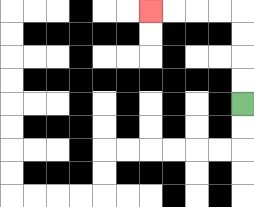{'start': '[10, 4]', 'end': '[6, 0]', 'path_directions': 'U,U,U,U,L,L,L,L', 'path_coordinates': '[[10, 4], [10, 3], [10, 2], [10, 1], [10, 0], [9, 0], [8, 0], [7, 0], [6, 0]]'}